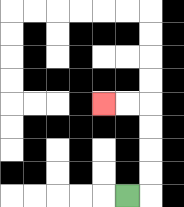{'start': '[5, 8]', 'end': '[4, 4]', 'path_directions': 'R,U,U,U,U,L,L', 'path_coordinates': '[[5, 8], [6, 8], [6, 7], [6, 6], [6, 5], [6, 4], [5, 4], [4, 4]]'}